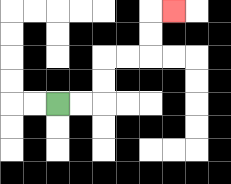{'start': '[2, 4]', 'end': '[7, 0]', 'path_directions': 'R,R,U,U,R,R,U,U,R', 'path_coordinates': '[[2, 4], [3, 4], [4, 4], [4, 3], [4, 2], [5, 2], [6, 2], [6, 1], [6, 0], [7, 0]]'}